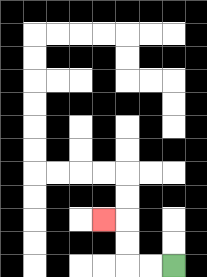{'start': '[7, 11]', 'end': '[4, 9]', 'path_directions': 'L,L,U,U,L', 'path_coordinates': '[[7, 11], [6, 11], [5, 11], [5, 10], [5, 9], [4, 9]]'}